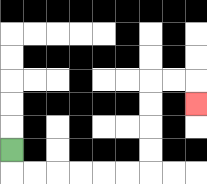{'start': '[0, 6]', 'end': '[8, 4]', 'path_directions': 'D,R,R,R,R,R,R,U,U,U,U,R,R,D', 'path_coordinates': '[[0, 6], [0, 7], [1, 7], [2, 7], [3, 7], [4, 7], [5, 7], [6, 7], [6, 6], [6, 5], [6, 4], [6, 3], [7, 3], [8, 3], [8, 4]]'}